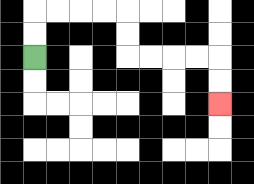{'start': '[1, 2]', 'end': '[9, 4]', 'path_directions': 'U,U,R,R,R,R,D,D,R,R,R,R,D,D', 'path_coordinates': '[[1, 2], [1, 1], [1, 0], [2, 0], [3, 0], [4, 0], [5, 0], [5, 1], [5, 2], [6, 2], [7, 2], [8, 2], [9, 2], [9, 3], [9, 4]]'}